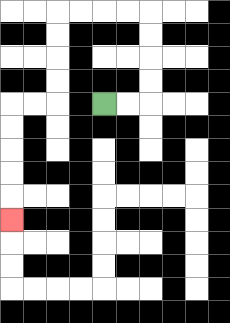{'start': '[4, 4]', 'end': '[0, 9]', 'path_directions': 'R,R,U,U,U,U,L,L,L,L,D,D,D,D,L,L,D,D,D,D,D', 'path_coordinates': '[[4, 4], [5, 4], [6, 4], [6, 3], [6, 2], [6, 1], [6, 0], [5, 0], [4, 0], [3, 0], [2, 0], [2, 1], [2, 2], [2, 3], [2, 4], [1, 4], [0, 4], [0, 5], [0, 6], [0, 7], [0, 8], [0, 9]]'}